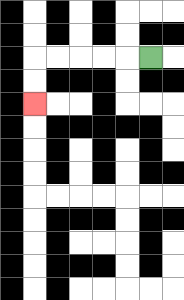{'start': '[6, 2]', 'end': '[1, 4]', 'path_directions': 'L,L,L,L,L,D,D', 'path_coordinates': '[[6, 2], [5, 2], [4, 2], [3, 2], [2, 2], [1, 2], [1, 3], [1, 4]]'}